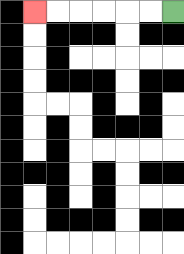{'start': '[7, 0]', 'end': '[1, 0]', 'path_directions': 'L,L,L,L,L,L', 'path_coordinates': '[[7, 0], [6, 0], [5, 0], [4, 0], [3, 0], [2, 0], [1, 0]]'}